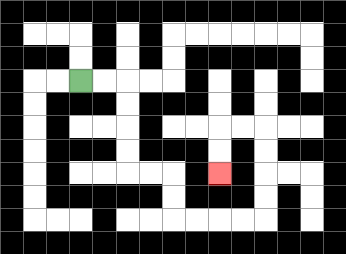{'start': '[3, 3]', 'end': '[9, 7]', 'path_directions': 'R,R,D,D,D,D,R,R,D,D,R,R,R,R,U,U,U,U,L,L,D,D', 'path_coordinates': '[[3, 3], [4, 3], [5, 3], [5, 4], [5, 5], [5, 6], [5, 7], [6, 7], [7, 7], [7, 8], [7, 9], [8, 9], [9, 9], [10, 9], [11, 9], [11, 8], [11, 7], [11, 6], [11, 5], [10, 5], [9, 5], [9, 6], [9, 7]]'}